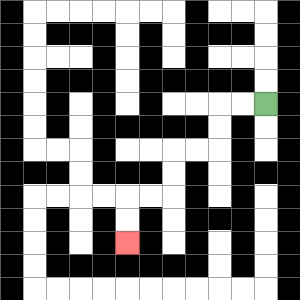{'start': '[11, 4]', 'end': '[5, 10]', 'path_directions': 'L,L,D,D,L,L,D,D,L,L,D,D', 'path_coordinates': '[[11, 4], [10, 4], [9, 4], [9, 5], [9, 6], [8, 6], [7, 6], [7, 7], [7, 8], [6, 8], [5, 8], [5, 9], [5, 10]]'}